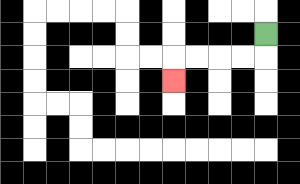{'start': '[11, 1]', 'end': '[7, 3]', 'path_directions': 'D,L,L,L,L,D', 'path_coordinates': '[[11, 1], [11, 2], [10, 2], [9, 2], [8, 2], [7, 2], [7, 3]]'}